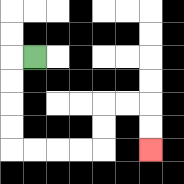{'start': '[1, 2]', 'end': '[6, 6]', 'path_directions': 'L,D,D,D,D,R,R,R,R,U,U,R,R,D,D', 'path_coordinates': '[[1, 2], [0, 2], [0, 3], [0, 4], [0, 5], [0, 6], [1, 6], [2, 6], [3, 6], [4, 6], [4, 5], [4, 4], [5, 4], [6, 4], [6, 5], [6, 6]]'}